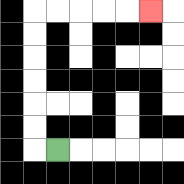{'start': '[2, 6]', 'end': '[6, 0]', 'path_directions': 'L,U,U,U,U,U,U,R,R,R,R,R', 'path_coordinates': '[[2, 6], [1, 6], [1, 5], [1, 4], [1, 3], [1, 2], [1, 1], [1, 0], [2, 0], [3, 0], [4, 0], [5, 0], [6, 0]]'}